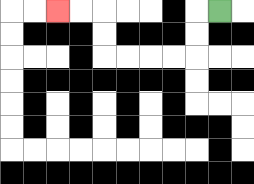{'start': '[9, 0]', 'end': '[2, 0]', 'path_directions': 'L,D,D,L,L,L,L,U,U,L,L', 'path_coordinates': '[[9, 0], [8, 0], [8, 1], [8, 2], [7, 2], [6, 2], [5, 2], [4, 2], [4, 1], [4, 0], [3, 0], [2, 0]]'}